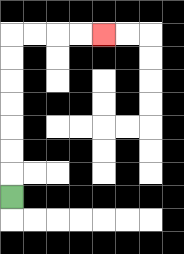{'start': '[0, 8]', 'end': '[4, 1]', 'path_directions': 'U,U,U,U,U,U,U,R,R,R,R', 'path_coordinates': '[[0, 8], [0, 7], [0, 6], [0, 5], [0, 4], [0, 3], [0, 2], [0, 1], [1, 1], [2, 1], [3, 1], [4, 1]]'}